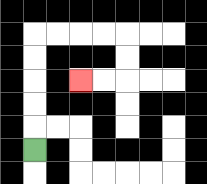{'start': '[1, 6]', 'end': '[3, 3]', 'path_directions': 'U,U,U,U,U,R,R,R,R,D,D,L,L', 'path_coordinates': '[[1, 6], [1, 5], [1, 4], [1, 3], [1, 2], [1, 1], [2, 1], [3, 1], [4, 1], [5, 1], [5, 2], [5, 3], [4, 3], [3, 3]]'}